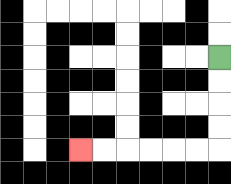{'start': '[9, 2]', 'end': '[3, 6]', 'path_directions': 'D,D,D,D,L,L,L,L,L,L', 'path_coordinates': '[[9, 2], [9, 3], [9, 4], [9, 5], [9, 6], [8, 6], [7, 6], [6, 6], [5, 6], [4, 6], [3, 6]]'}